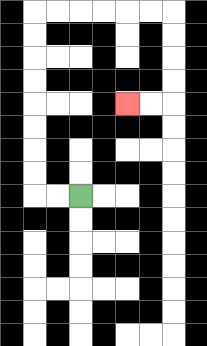{'start': '[3, 8]', 'end': '[5, 4]', 'path_directions': 'L,L,U,U,U,U,U,U,U,U,R,R,R,R,R,R,D,D,D,D,L,L', 'path_coordinates': '[[3, 8], [2, 8], [1, 8], [1, 7], [1, 6], [1, 5], [1, 4], [1, 3], [1, 2], [1, 1], [1, 0], [2, 0], [3, 0], [4, 0], [5, 0], [6, 0], [7, 0], [7, 1], [7, 2], [7, 3], [7, 4], [6, 4], [5, 4]]'}